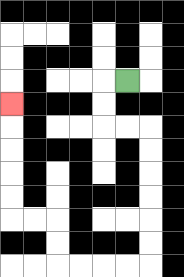{'start': '[5, 3]', 'end': '[0, 4]', 'path_directions': 'L,D,D,R,R,D,D,D,D,D,D,L,L,L,L,U,U,L,L,U,U,U,U,U', 'path_coordinates': '[[5, 3], [4, 3], [4, 4], [4, 5], [5, 5], [6, 5], [6, 6], [6, 7], [6, 8], [6, 9], [6, 10], [6, 11], [5, 11], [4, 11], [3, 11], [2, 11], [2, 10], [2, 9], [1, 9], [0, 9], [0, 8], [0, 7], [0, 6], [0, 5], [0, 4]]'}